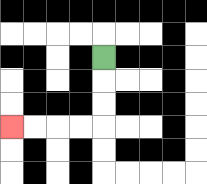{'start': '[4, 2]', 'end': '[0, 5]', 'path_directions': 'D,D,D,L,L,L,L', 'path_coordinates': '[[4, 2], [4, 3], [4, 4], [4, 5], [3, 5], [2, 5], [1, 5], [0, 5]]'}